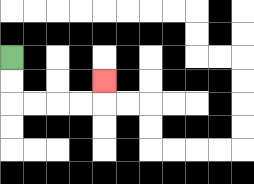{'start': '[0, 2]', 'end': '[4, 3]', 'path_directions': 'D,D,R,R,R,R,U', 'path_coordinates': '[[0, 2], [0, 3], [0, 4], [1, 4], [2, 4], [3, 4], [4, 4], [4, 3]]'}